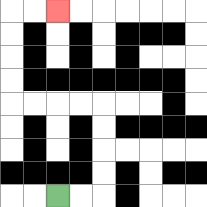{'start': '[2, 8]', 'end': '[2, 0]', 'path_directions': 'R,R,U,U,U,U,L,L,L,L,U,U,U,U,R,R', 'path_coordinates': '[[2, 8], [3, 8], [4, 8], [4, 7], [4, 6], [4, 5], [4, 4], [3, 4], [2, 4], [1, 4], [0, 4], [0, 3], [0, 2], [0, 1], [0, 0], [1, 0], [2, 0]]'}